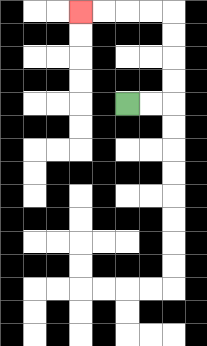{'start': '[5, 4]', 'end': '[3, 0]', 'path_directions': 'R,R,U,U,U,U,L,L,L,L', 'path_coordinates': '[[5, 4], [6, 4], [7, 4], [7, 3], [7, 2], [7, 1], [7, 0], [6, 0], [5, 0], [4, 0], [3, 0]]'}